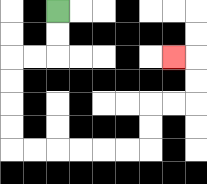{'start': '[2, 0]', 'end': '[7, 2]', 'path_directions': 'D,D,L,L,D,D,D,D,R,R,R,R,R,R,U,U,R,R,U,U,L', 'path_coordinates': '[[2, 0], [2, 1], [2, 2], [1, 2], [0, 2], [0, 3], [0, 4], [0, 5], [0, 6], [1, 6], [2, 6], [3, 6], [4, 6], [5, 6], [6, 6], [6, 5], [6, 4], [7, 4], [8, 4], [8, 3], [8, 2], [7, 2]]'}